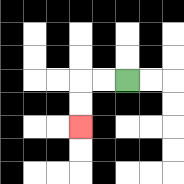{'start': '[5, 3]', 'end': '[3, 5]', 'path_directions': 'L,L,D,D', 'path_coordinates': '[[5, 3], [4, 3], [3, 3], [3, 4], [3, 5]]'}